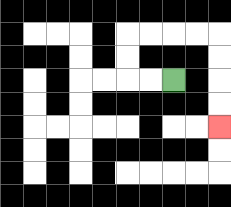{'start': '[7, 3]', 'end': '[9, 5]', 'path_directions': 'L,L,U,U,R,R,R,R,D,D,D,D', 'path_coordinates': '[[7, 3], [6, 3], [5, 3], [5, 2], [5, 1], [6, 1], [7, 1], [8, 1], [9, 1], [9, 2], [9, 3], [9, 4], [9, 5]]'}